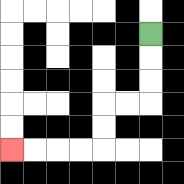{'start': '[6, 1]', 'end': '[0, 6]', 'path_directions': 'D,D,D,L,L,D,D,L,L,L,L', 'path_coordinates': '[[6, 1], [6, 2], [6, 3], [6, 4], [5, 4], [4, 4], [4, 5], [4, 6], [3, 6], [2, 6], [1, 6], [0, 6]]'}